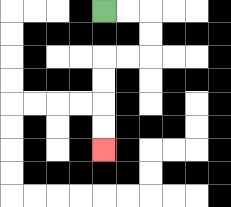{'start': '[4, 0]', 'end': '[4, 6]', 'path_directions': 'R,R,D,D,L,L,D,D,D,D', 'path_coordinates': '[[4, 0], [5, 0], [6, 0], [6, 1], [6, 2], [5, 2], [4, 2], [4, 3], [4, 4], [4, 5], [4, 6]]'}